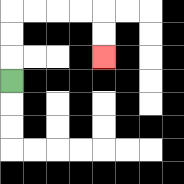{'start': '[0, 3]', 'end': '[4, 2]', 'path_directions': 'U,U,U,R,R,R,R,D,D', 'path_coordinates': '[[0, 3], [0, 2], [0, 1], [0, 0], [1, 0], [2, 0], [3, 0], [4, 0], [4, 1], [4, 2]]'}